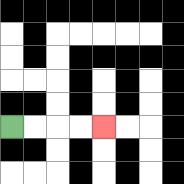{'start': '[0, 5]', 'end': '[4, 5]', 'path_directions': 'R,R,R,R', 'path_coordinates': '[[0, 5], [1, 5], [2, 5], [3, 5], [4, 5]]'}